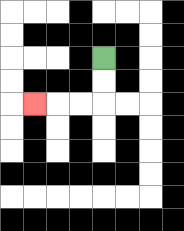{'start': '[4, 2]', 'end': '[1, 4]', 'path_directions': 'D,D,L,L,L', 'path_coordinates': '[[4, 2], [4, 3], [4, 4], [3, 4], [2, 4], [1, 4]]'}